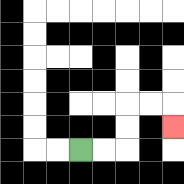{'start': '[3, 6]', 'end': '[7, 5]', 'path_directions': 'R,R,U,U,R,R,D', 'path_coordinates': '[[3, 6], [4, 6], [5, 6], [5, 5], [5, 4], [6, 4], [7, 4], [7, 5]]'}